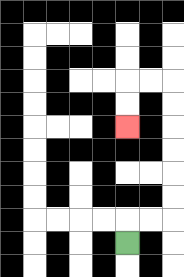{'start': '[5, 10]', 'end': '[5, 5]', 'path_directions': 'U,R,R,U,U,U,U,U,U,L,L,D,D', 'path_coordinates': '[[5, 10], [5, 9], [6, 9], [7, 9], [7, 8], [7, 7], [7, 6], [7, 5], [7, 4], [7, 3], [6, 3], [5, 3], [5, 4], [5, 5]]'}